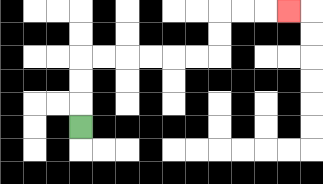{'start': '[3, 5]', 'end': '[12, 0]', 'path_directions': 'U,U,U,R,R,R,R,R,R,U,U,R,R,R', 'path_coordinates': '[[3, 5], [3, 4], [3, 3], [3, 2], [4, 2], [5, 2], [6, 2], [7, 2], [8, 2], [9, 2], [9, 1], [9, 0], [10, 0], [11, 0], [12, 0]]'}